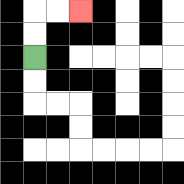{'start': '[1, 2]', 'end': '[3, 0]', 'path_directions': 'U,U,R,R', 'path_coordinates': '[[1, 2], [1, 1], [1, 0], [2, 0], [3, 0]]'}